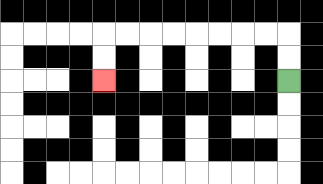{'start': '[12, 3]', 'end': '[4, 3]', 'path_directions': 'U,U,L,L,L,L,L,L,L,L,D,D', 'path_coordinates': '[[12, 3], [12, 2], [12, 1], [11, 1], [10, 1], [9, 1], [8, 1], [7, 1], [6, 1], [5, 1], [4, 1], [4, 2], [4, 3]]'}